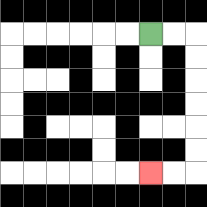{'start': '[6, 1]', 'end': '[6, 7]', 'path_directions': 'R,R,D,D,D,D,D,D,L,L', 'path_coordinates': '[[6, 1], [7, 1], [8, 1], [8, 2], [8, 3], [8, 4], [8, 5], [8, 6], [8, 7], [7, 7], [6, 7]]'}